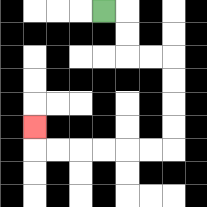{'start': '[4, 0]', 'end': '[1, 5]', 'path_directions': 'R,D,D,R,R,D,D,D,D,L,L,L,L,L,L,U', 'path_coordinates': '[[4, 0], [5, 0], [5, 1], [5, 2], [6, 2], [7, 2], [7, 3], [7, 4], [7, 5], [7, 6], [6, 6], [5, 6], [4, 6], [3, 6], [2, 6], [1, 6], [1, 5]]'}